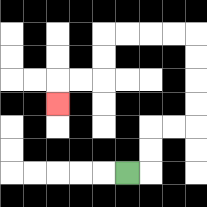{'start': '[5, 7]', 'end': '[2, 4]', 'path_directions': 'R,U,U,R,R,U,U,U,U,L,L,L,L,D,D,L,L,D', 'path_coordinates': '[[5, 7], [6, 7], [6, 6], [6, 5], [7, 5], [8, 5], [8, 4], [8, 3], [8, 2], [8, 1], [7, 1], [6, 1], [5, 1], [4, 1], [4, 2], [4, 3], [3, 3], [2, 3], [2, 4]]'}